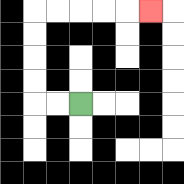{'start': '[3, 4]', 'end': '[6, 0]', 'path_directions': 'L,L,U,U,U,U,R,R,R,R,R', 'path_coordinates': '[[3, 4], [2, 4], [1, 4], [1, 3], [1, 2], [1, 1], [1, 0], [2, 0], [3, 0], [4, 0], [5, 0], [6, 0]]'}